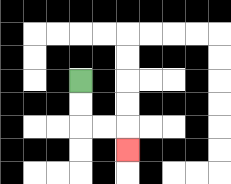{'start': '[3, 3]', 'end': '[5, 6]', 'path_directions': 'D,D,R,R,D', 'path_coordinates': '[[3, 3], [3, 4], [3, 5], [4, 5], [5, 5], [5, 6]]'}